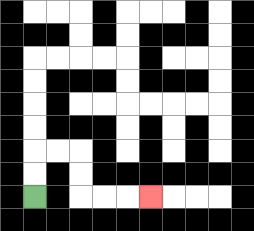{'start': '[1, 8]', 'end': '[6, 8]', 'path_directions': 'U,U,R,R,D,D,R,R,R', 'path_coordinates': '[[1, 8], [1, 7], [1, 6], [2, 6], [3, 6], [3, 7], [3, 8], [4, 8], [5, 8], [6, 8]]'}